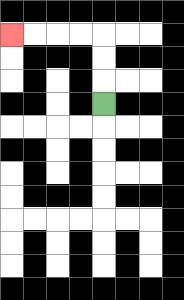{'start': '[4, 4]', 'end': '[0, 1]', 'path_directions': 'U,U,U,L,L,L,L', 'path_coordinates': '[[4, 4], [4, 3], [4, 2], [4, 1], [3, 1], [2, 1], [1, 1], [0, 1]]'}